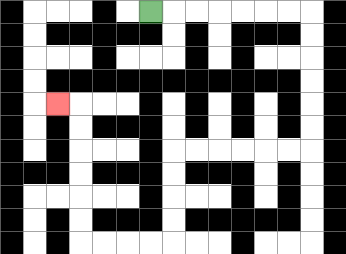{'start': '[6, 0]', 'end': '[2, 4]', 'path_directions': 'R,R,R,R,R,R,R,D,D,D,D,D,D,L,L,L,L,L,L,D,D,D,D,L,L,L,L,U,U,U,U,U,U,L', 'path_coordinates': '[[6, 0], [7, 0], [8, 0], [9, 0], [10, 0], [11, 0], [12, 0], [13, 0], [13, 1], [13, 2], [13, 3], [13, 4], [13, 5], [13, 6], [12, 6], [11, 6], [10, 6], [9, 6], [8, 6], [7, 6], [7, 7], [7, 8], [7, 9], [7, 10], [6, 10], [5, 10], [4, 10], [3, 10], [3, 9], [3, 8], [3, 7], [3, 6], [3, 5], [3, 4], [2, 4]]'}